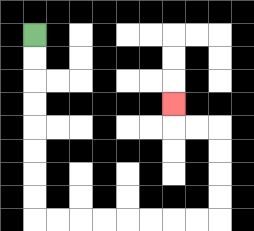{'start': '[1, 1]', 'end': '[7, 4]', 'path_directions': 'D,D,D,D,D,D,D,D,R,R,R,R,R,R,R,R,U,U,U,U,L,L,U', 'path_coordinates': '[[1, 1], [1, 2], [1, 3], [1, 4], [1, 5], [1, 6], [1, 7], [1, 8], [1, 9], [2, 9], [3, 9], [4, 9], [5, 9], [6, 9], [7, 9], [8, 9], [9, 9], [9, 8], [9, 7], [9, 6], [9, 5], [8, 5], [7, 5], [7, 4]]'}